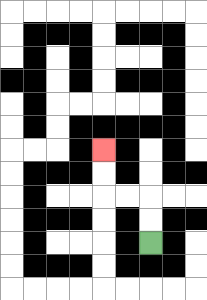{'start': '[6, 10]', 'end': '[4, 6]', 'path_directions': 'U,U,L,L,U,U', 'path_coordinates': '[[6, 10], [6, 9], [6, 8], [5, 8], [4, 8], [4, 7], [4, 6]]'}